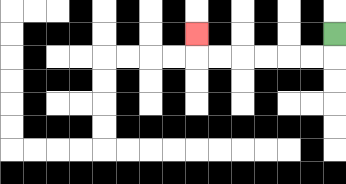{'start': '[14, 1]', 'end': '[8, 1]', 'path_directions': 'D,L,L,L,L,L,L,U', 'path_coordinates': '[[14, 1], [14, 2], [13, 2], [12, 2], [11, 2], [10, 2], [9, 2], [8, 2], [8, 1]]'}